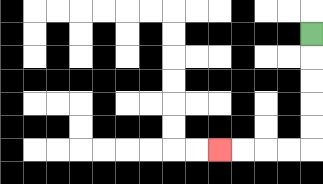{'start': '[13, 1]', 'end': '[9, 6]', 'path_directions': 'D,D,D,D,D,L,L,L,L', 'path_coordinates': '[[13, 1], [13, 2], [13, 3], [13, 4], [13, 5], [13, 6], [12, 6], [11, 6], [10, 6], [9, 6]]'}